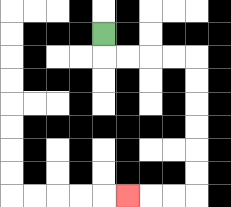{'start': '[4, 1]', 'end': '[5, 8]', 'path_directions': 'D,R,R,R,R,D,D,D,D,D,D,L,L,L', 'path_coordinates': '[[4, 1], [4, 2], [5, 2], [6, 2], [7, 2], [8, 2], [8, 3], [8, 4], [8, 5], [8, 6], [8, 7], [8, 8], [7, 8], [6, 8], [5, 8]]'}